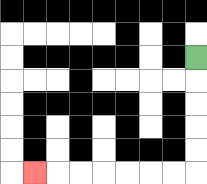{'start': '[8, 2]', 'end': '[1, 7]', 'path_directions': 'D,D,D,D,D,L,L,L,L,L,L,L', 'path_coordinates': '[[8, 2], [8, 3], [8, 4], [8, 5], [8, 6], [8, 7], [7, 7], [6, 7], [5, 7], [4, 7], [3, 7], [2, 7], [1, 7]]'}